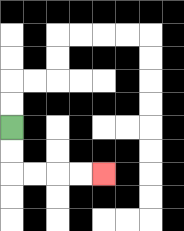{'start': '[0, 5]', 'end': '[4, 7]', 'path_directions': 'D,D,R,R,R,R', 'path_coordinates': '[[0, 5], [0, 6], [0, 7], [1, 7], [2, 7], [3, 7], [4, 7]]'}